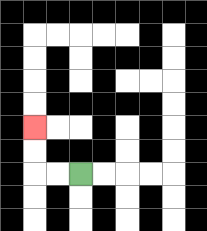{'start': '[3, 7]', 'end': '[1, 5]', 'path_directions': 'L,L,U,U', 'path_coordinates': '[[3, 7], [2, 7], [1, 7], [1, 6], [1, 5]]'}